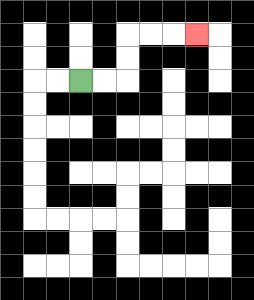{'start': '[3, 3]', 'end': '[8, 1]', 'path_directions': 'R,R,U,U,R,R,R', 'path_coordinates': '[[3, 3], [4, 3], [5, 3], [5, 2], [5, 1], [6, 1], [7, 1], [8, 1]]'}